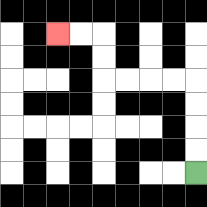{'start': '[8, 7]', 'end': '[2, 1]', 'path_directions': 'U,U,U,U,L,L,L,L,U,U,L,L', 'path_coordinates': '[[8, 7], [8, 6], [8, 5], [8, 4], [8, 3], [7, 3], [6, 3], [5, 3], [4, 3], [4, 2], [4, 1], [3, 1], [2, 1]]'}